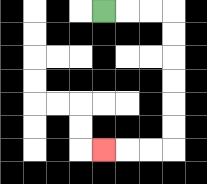{'start': '[4, 0]', 'end': '[4, 6]', 'path_directions': 'R,R,R,D,D,D,D,D,D,L,L,L', 'path_coordinates': '[[4, 0], [5, 0], [6, 0], [7, 0], [7, 1], [7, 2], [7, 3], [7, 4], [7, 5], [7, 6], [6, 6], [5, 6], [4, 6]]'}